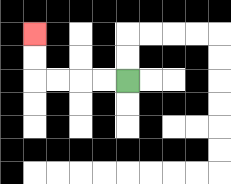{'start': '[5, 3]', 'end': '[1, 1]', 'path_directions': 'L,L,L,L,U,U', 'path_coordinates': '[[5, 3], [4, 3], [3, 3], [2, 3], [1, 3], [1, 2], [1, 1]]'}